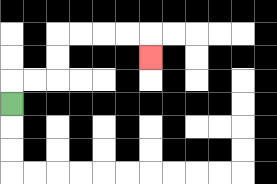{'start': '[0, 4]', 'end': '[6, 2]', 'path_directions': 'U,R,R,U,U,R,R,R,R,D', 'path_coordinates': '[[0, 4], [0, 3], [1, 3], [2, 3], [2, 2], [2, 1], [3, 1], [4, 1], [5, 1], [6, 1], [6, 2]]'}